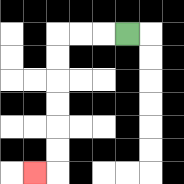{'start': '[5, 1]', 'end': '[1, 7]', 'path_directions': 'L,L,L,D,D,D,D,D,D,L', 'path_coordinates': '[[5, 1], [4, 1], [3, 1], [2, 1], [2, 2], [2, 3], [2, 4], [2, 5], [2, 6], [2, 7], [1, 7]]'}